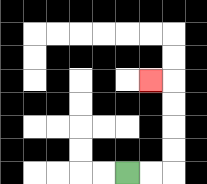{'start': '[5, 7]', 'end': '[6, 3]', 'path_directions': 'R,R,U,U,U,U,L', 'path_coordinates': '[[5, 7], [6, 7], [7, 7], [7, 6], [7, 5], [7, 4], [7, 3], [6, 3]]'}